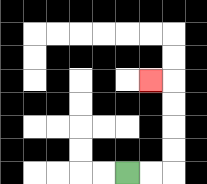{'start': '[5, 7]', 'end': '[6, 3]', 'path_directions': 'R,R,U,U,U,U,L', 'path_coordinates': '[[5, 7], [6, 7], [7, 7], [7, 6], [7, 5], [7, 4], [7, 3], [6, 3]]'}